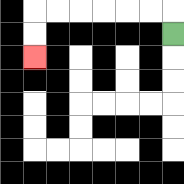{'start': '[7, 1]', 'end': '[1, 2]', 'path_directions': 'U,L,L,L,L,L,L,D,D', 'path_coordinates': '[[7, 1], [7, 0], [6, 0], [5, 0], [4, 0], [3, 0], [2, 0], [1, 0], [1, 1], [1, 2]]'}